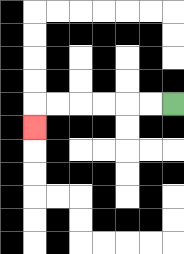{'start': '[7, 4]', 'end': '[1, 5]', 'path_directions': 'L,L,L,L,L,L,D', 'path_coordinates': '[[7, 4], [6, 4], [5, 4], [4, 4], [3, 4], [2, 4], [1, 4], [1, 5]]'}